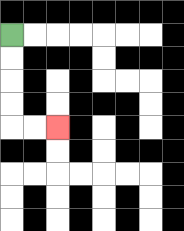{'start': '[0, 1]', 'end': '[2, 5]', 'path_directions': 'D,D,D,D,R,R', 'path_coordinates': '[[0, 1], [0, 2], [0, 3], [0, 4], [0, 5], [1, 5], [2, 5]]'}